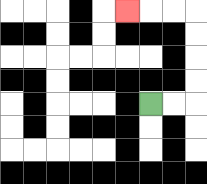{'start': '[6, 4]', 'end': '[5, 0]', 'path_directions': 'R,R,U,U,U,U,L,L,L', 'path_coordinates': '[[6, 4], [7, 4], [8, 4], [8, 3], [8, 2], [8, 1], [8, 0], [7, 0], [6, 0], [5, 0]]'}